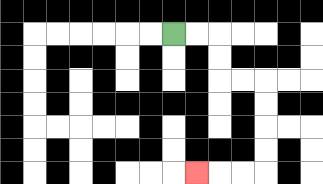{'start': '[7, 1]', 'end': '[8, 7]', 'path_directions': 'R,R,D,D,R,R,D,D,D,D,L,L,L', 'path_coordinates': '[[7, 1], [8, 1], [9, 1], [9, 2], [9, 3], [10, 3], [11, 3], [11, 4], [11, 5], [11, 6], [11, 7], [10, 7], [9, 7], [8, 7]]'}